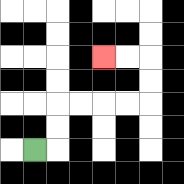{'start': '[1, 6]', 'end': '[4, 2]', 'path_directions': 'R,U,U,R,R,R,R,U,U,L,L', 'path_coordinates': '[[1, 6], [2, 6], [2, 5], [2, 4], [3, 4], [4, 4], [5, 4], [6, 4], [6, 3], [6, 2], [5, 2], [4, 2]]'}